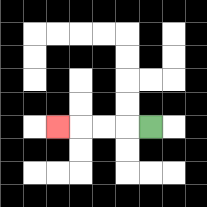{'start': '[6, 5]', 'end': '[2, 5]', 'path_directions': 'L,L,L,L', 'path_coordinates': '[[6, 5], [5, 5], [4, 5], [3, 5], [2, 5]]'}